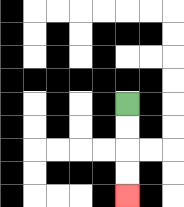{'start': '[5, 4]', 'end': '[5, 8]', 'path_directions': 'D,D,D,D', 'path_coordinates': '[[5, 4], [5, 5], [5, 6], [5, 7], [5, 8]]'}